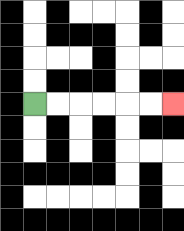{'start': '[1, 4]', 'end': '[7, 4]', 'path_directions': 'R,R,R,R,R,R', 'path_coordinates': '[[1, 4], [2, 4], [3, 4], [4, 4], [5, 4], [6, 4], [7, 4]]'}